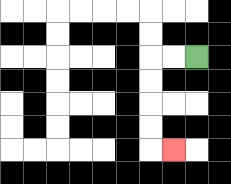{'start': '[8, 2]', 'end': '[7, 6]', 'path_directions': 'L,L,D,D,D,D,R', 'path_coordinates': '[[8, 2], [7, 2], [6, 2], [6, 3], [6, 4], [6, 5], [6, 6], [7, 6]]'}